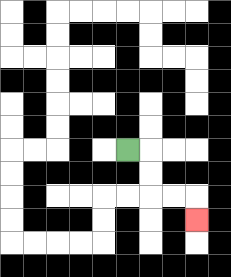{'start': '[5, 6]', 'end': '[8, 9]', 'path_directions': 'R,D,D,R,R,D', 'path_coordinates': '[[5, 6], [6, 6], [6, 7], [6, 8], [7, 8], [8, 8], [8, 9]]'}